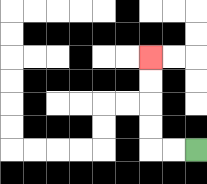{'start': '[8, 6]', 'end': '[6, 2]', 'path_directions': 'L,L,U,U,U,U', 'path_coordinates': '[[8, 6], [7, 6], [6, 6], [6, 5], [6, 4], [6, 3], [6, 2]]'}